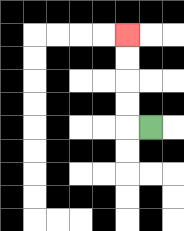{'start': '[6, 5]', 'end': '[5, 1]', 'path_directions': 'L,U,U,U,U', 'path_coordinates': '[[6, 5], [5, 5], [5, 4], [5, 3], [5, 2], [5, 1]]'}